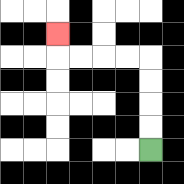{'start': '[6, 6]', 'end': '[2, 1]', 'path_directions': 'U,U,U,U,L,L,L,L,U', 'path_coordinates': '[[6, 6], [6, 5], [6, 4], [6, 3], [6, 2], [5, 2], [4, 2], [3, 2], [2, 2], [2, 1]]'}